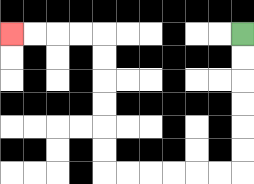{'start': '[10, 1]', 'end': '[0, 1]', 'path_directions': 'D,D,D,D,D,D,L,L,L,L,L,L,U,U,U,U,U,U,L,L,L,L', 'path_coordinates': '[[10, 1], [10, 2], [10, 3], [10, 4], [10, 5], [10, 6], [10, 7], [9, 7], [8, 7], [7, 7], [6, 7], [5, 7], [4, 7], [4, 6], [4, 5], [4, 4], [4, 3], [4, 2], [4, 1], [3, 1], [2, 1], [1, 1], [0, 1]]'}